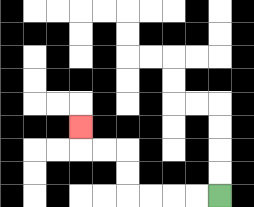{'start': '[9, 8]', 'end': '[3, 5]', 'path_directions': 'L,L,L,L,U,U,L,L,U', 'path_coordinates': '[[9, 8], [8, 8], [7, 8], [6, 8], [5, 8], [5, 7], [5, 6], [4, 6], [3, 6], [3, 5]]'}